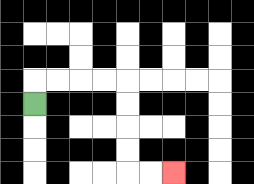{'start': '[1, 4]', 'end': '[7, 7]', 'path_directions': 'U,R,R,R,R,D,D,D,D,R,R', 'path_coordinates': '[[1, 4], [1, 3], [2, 3], [3, 3], [4, 3], [5, 3], [5, 4], [5, 5], [5, 6], [5, 7], [6, 7], [7, 7]]'}